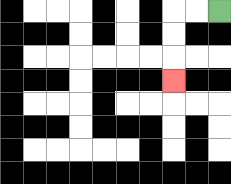{'start': '[9, 0]', 'end': '[7, 3]', 'path_directions': 'L,L,D,D,D', 'path_coordinates': '[[9, 0], [8, 0], [7, 0], [7, 1], [7, 2], [7, 3]]'}